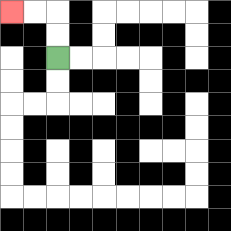{'start': '[2, 2]', 'end': '[0, 0]', 'path_directions': 'U,U,L,L', 'path_coordinates': '[[2, 2], [2, 1], [2, 0], [1, 0], [0, 0]]'}